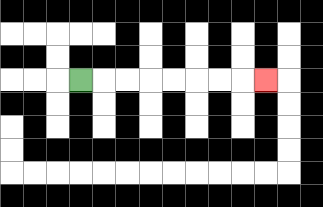{'start': '[3, 3]', 'end': '[11, 3]', 'path_directions': 'R,R,R,R,R,R,R,R', 'path_coordinates': '[[3, 3], [4, 3], [5, 3], [6, 3], [7, 3], [8, 3], [9, 3], [10, 3], [11, 3]]'}